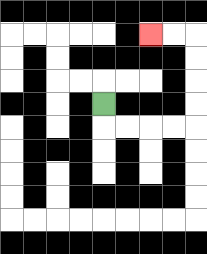{'start': '[4, 4]', 'end': '[6, 1]', 'path_directions': 'D,R,R,R,R,U,U,U,U,L,L', 'path_coordinates': '[[4, 4], [4, 5], [5, 5], [6, 5], [7, 5], [8, 5], [8, 4], [8, 3], [8, 2], [8, 1], [7, 1], [6, 1]]'}